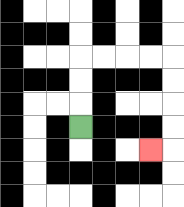{'start': '[3, 5]', 'end': '[6, 6]', 'path_directions': 'U,U,U,R,R,R,R,D,D,D,D,L', 'path_coordinates': '[[3, 5], [3, 4], [3, 3], [3, 2], [4, 2], [5, 2], [6, 2], [7, 2], [7, 3], [7, 4], [7, 5], [7, 6], [6, 6]]'}